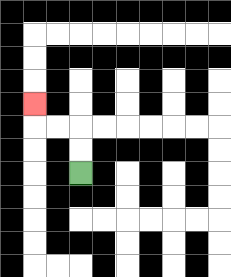{'start': '[3, 7]', 'end': '[1, 4]', 'path_directions': 'U,U,L,L,U', 'path_coordinates': '[[3, 7], [3, 6], [3, 5], [2, 5], [1, 5], [1, 4]]'}